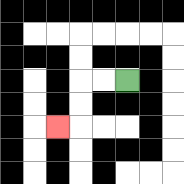{'start': '[5, 3]', 'end': '[2, 5]', 'path_directions': 'L,L,D,D,L', 'path_coordinates': '[[5, 3], [4, 3], [3, 3], [3, 4], [3, 5], [2, 5]]'}